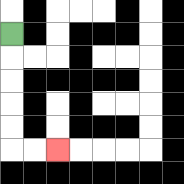{'start': '[0, 1]', 'end': '[2, 6]', 'path_directions': 'D,D,D,D,D,R,R', 'path_coordinates': '[[0, 1], [0, 2], [0, 3], [0, 4], [0, 5], [0, 6], [1, 6], [2, 6]]'}